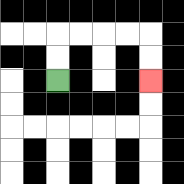{'start': '[2, 3]', 'end': '[6, 3]', 'path_directions': 'U,U,R,R,R,R,D,D', 'path_coordinates': '[[2, 3], [2, 2], [2, 1], [3, 1], [4, 1], [5, 1], [6, 1], [6, 2], [6, 3]]'}